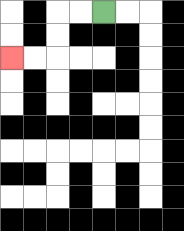{'start': '[4, 0]', 'end': '[0, 2]', 'path_directions': 'L,L,D,D,L,L', 'path_coordinates': '[[4, 0], [3, 0], [2, 0], [2, 1], [2, 2], [1, 2], [0, 2]]'}